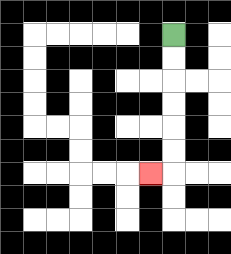{'start': '[7, 1]', 'end': '[6, 7]', 'path_directions': 'D,D,D,D,D,D,L', 'path_coordinates': '[[7, 1], [7, 2], [7, 3], [7, 4], [7, 5], [7, 6], [7, 7], [6, 7]]'}